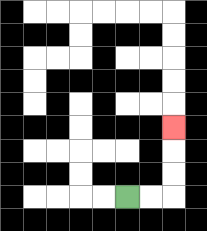{'start': '[5, 8]', 'end': '[7, 5]', 'path_directions': 'R,R,U,U,U', 'path_coordinates': '[[5, 8], [6, 8], [7, 8], [7, 7], [7, 6], [7, 5]]'}